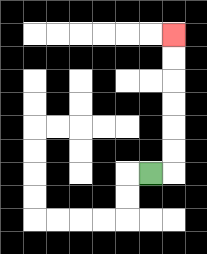{'start': '[6, 7]', 'end': '[7, 1]', 'path_directions': 'R,U,U,U,U,U,U', 'path_coordinates': '[[6, 7], [7, 7], [7, 6], [7, 5], [7, 4], [7, 3], [7, 2], [7, 1]]'}